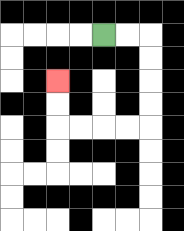{'start': '[4, 1]', 'end': '[2, 3]', 'path_directions': 'R,R,D,D,D,D,L,L,L,L,U,U', 'path_coordinates': '[[4, 1], [5, 1], [6, 1], [6, 2], [6, 3], [6, 4], [6, 5], [5, 5], [4, 5], [3, 5], [2, 5], [2, 4], [2, 3]]'}